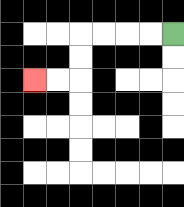{'start': '[7, 1]', 'end': '[1, 3]', 'path_directions': 'L,L,L,L,D,D,L,L', 'path_coordinates': '[[7, 1], [6, 1], [5, 1], [4, 1], [3, 1], [3, 2], [3, 3], [2, 3], [1, 3]]'}